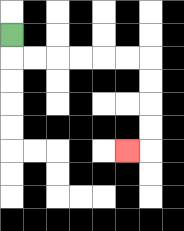{'start': '[0, 1]', 'end': '[5, 6]', 'path_directions': 'D,R,R,R,R,R,R,D,D,D,D,L', 'path_coordinates': '[[0, 1], [0, 2], [1, 2], [2, 2], [3, 2], [4, 2], [5, 2], [6, 2], [6, 3], [6, 4], [6, 5], [6, 6], [5, 6]]'}